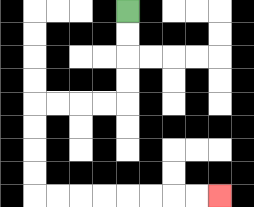{'start': '[5, 0]', 'end': '[9, 8]', 'path_directions': 'D,D,D,D,L,L,L,L,D,D,D,D,R,R,R,R,R,R,R,R', 'path_coordinates': '[[5, 0], [5, 1], [5, 2], [5, 3], [5, 4], [4, 4], [3, 4], [2, 4], [1, 4], [1, 5], [1, 6], [1, 7], [1, 8], [2, 8], [3, 8], [4, 8], [5, 8], [6, 8], [7, 8], [8, 8], [9, 8]]'}